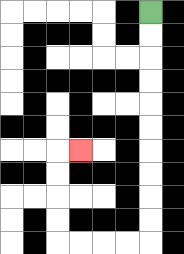{'start': '[6, 0]', 'end': '[3, 6]', 'path_directions': 'D,D,D,D,D,D,D,D,D,D,L,L,L,L,U,U,U,U,R', 'path_coordinates': '[[6, 0], [6, 1], [6, 2], [6, 3], [6, 4], [6, 5], [6, 6], [6, 7], [6, 8], [6, 9], [6, 10], [5, 10], [4, 10], [3, 10], [2, 10], [2, 9], [2, 8], [2, 7], [2, 6], [3, 6]]'}